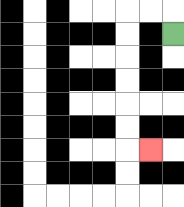{'start': '[7, 1]', 'end': '[6, 6]', 'path_directions': 'U,L,L,D,D,D,D,D,D,R', 'path_coordinates': '[[7, 1], [7, 0], [6, 0], [5, 0], [5, 1], [5, 2], [5, 3], [5, 4], [5, 5], [5, 6], [6, 6]]'}